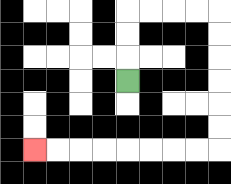{'start': '[5, 3]', 'end': '[1, 6]', 'path_directions': 'U,U,U,R,R,R,R,D,D,D,D,D,D,L,L,L,L,L,L,L,L', 'path_coordinates': '[[5, 3], [5, 2], [5, 1], [5, 0], [6, 0], [7, 0], [8, 0], [9, 0], [9, 1], [9, 2], [9, 3], [9, 4], [9, 5], [9, 6], [8, 6], [7, 6], [6, 6], [5, 6], [4, 6], [3, 6], [2, 6], [1, 6]]'}